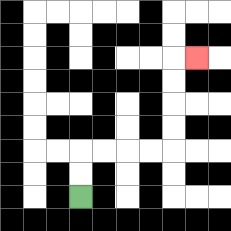{'start': '[3, 8]', 'end': '[8, 2]', 'path_directions': 'U,U,R,R,R,R,U,U,U,U,R', 'path_coordinates': '[[3, 8], [3, 7], [3, 6], [4, 6], [5, 6], [6, 6], [7, 6], [7, 5], [7, 4], [7, 3], [7, 2], [8, 2]]'}